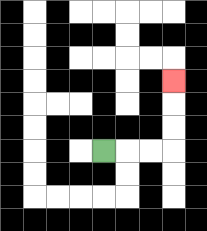{'start': '[4, 6]', 'end': '[7, 3]', 'path_directions': 'R,R,R,U,U,U', 'path_coordinates': '[[4, 6], [5, 6], [6, 6], [7, 6], [7, 5], [7, 4], [7, 3]]'}